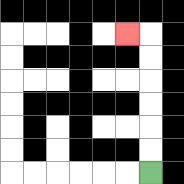{'start': '[6, 7]', 'end': '[5, 1]', 'path_directions': 'U,U,U,U,U,U,L', 'path_coordinates': '[[6, 7], [6, 6], [6, 5], [6, 4], [6, 3], [6, 2], [6, 1], [5, 1]]'}